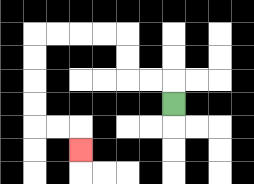{'start': '[7, 4]', 'end': '[3, 6]', 'path_directions': 'U,L,L,U,U,L,L,L,L,D,D,D,D,R,R,D', 'path_coordinates': '[[7, 4], [7, 3], [6, 3], [5, 3], [5, 2], [5, 1], [4, 1], [3, 1], [2, 1], [1, 1], [1, 2], [1, 3], [1, 4], [1, 5], [2, 5], [3, 5], [3, 6]]'}